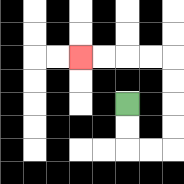{'start': '[5, 4]', 'end': '[3, 2]', 'path_directions': 'D,D,R,R,U,U,U,U,L,L,L,L', 'path_coordinates': '[[5, 4], [5, 5], [5, 6], [6, 6], [7, 6], [7, 5], [7, 4], [7, 3], [7, 2], [6, 2], [5, 2], [4, 2], [3, 2]]'}